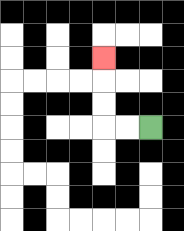{'start': '[6, 5]', 'end': '[4, 2]', 'path_directions': 'L,L,U,U,U', 'path_coordinates': '[[6, 5], [5, 5], [4, 5], [4, 4], [4, 3], [4, 2]]'}